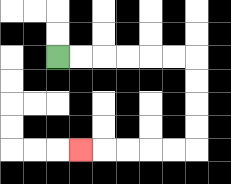{'start': '[2, 2]', 'end': '[3, 6]', 'path_directions': 'R,R,R,R,R,R,D,D,D,D,L,L,L,L,L', 'path_coordinates': '[[2, 2], [3, 2], [4, 2], [5, 2], [6, 2], [7, 2], [8, 2], [8, 3], [8, 4], [8, 5], [8, 6], [7, 6], [6, 6], [5, 6], [4, 6], [3, 6]]'}